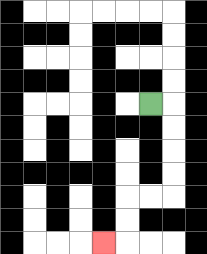{'start': '[6, 4]', 'end': '[4, 10]', 'path_directions': 'R,D,D,D,D,L,L,D,D,L', 'path_coordinates': '[[6, 4], [7, 4], [7, 5], [7, 6], [7, 7], [7, 8], [6, 8], [5, 8], [5, 9], [5, 10], [4, 10]]'}